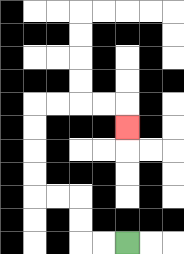{'start': '[5, 10]', 'end': '[5, 5]', 'path_directions': 'L,L,U,U,L,L,U,U,U,U,R,R,R,R,D', 'path_coordinates': '[[5, 10], [4, 10], [3, 10], [3, 9], [3, 8], [2, 8], [1, 8], [1, 7], [1, 6], [1, 5], [1, 4], [2, 4], [3, 4], [4, 4], [5, 4], [5, 5]]'}